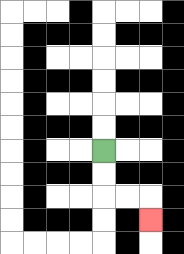{'start': '[4, 6]', 'end': '[6, 9]', 'path_directions': 'D,D,R,R,D', 'path_coordinates': '[[4, 6], [4, 7], [4, 8], [5, 8], [6, 8], [6, 9]]'}